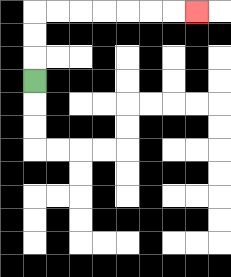{'start': '[1, 3]', 'end': '[8, 0]', 'path_directions': 'U,U,U,R,R,R,R,R,R,R', 'path_coordinates': '[[1, 3], [1, 2], [1, 1], [1, 0], [2, 0], [3, 0], [4, 0], [5, 0], [6, 0], [7, 0], [8, 0]]'}